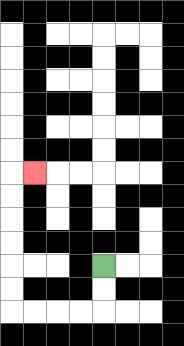{'start': '[4, 11]', 'end': '[1, 7]', 'path_directions': 'D,D,L,L,L,L,U,U,U,U,U,U,R', 'path_coordinates': '[[4, 11], [4, 12], [4, 13], [3, 13], [2, 13], [1, 13], [0, 13], [0, 12], [0, 11], [0, 10], [0, 9], [0, 8], [0, 7], [1, 7]]'}